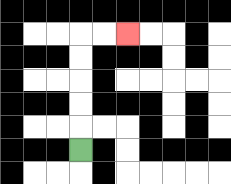{'start': '[3, 6]', 'end': '[5, 1]', 'path_directions': 'U,U,U,U,U,R,R', 'path_coordinates': '[[3, 6], [3, 5], [3, 4], [3, 3], [3, 2], [3, 1], [4, 1], [5, 1]]'}